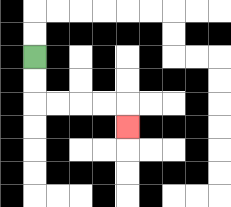{'start': '[1, 2]', 'end': '[5, 5]', 'path_directions': 'D,D,R,R,R,R,D', 'path_coordinates': '[[1, 2], [1, 3], [1, 4], [2, 4], [3, 4], [4, 4], [5, 4], [5, 5]]'}